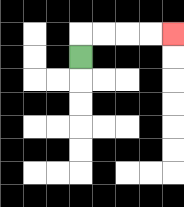{'start': '[3, 2]', 'end': '[7, 1]', 'path_directions': 'U,R,R,R,R', 'path_coordinates': '[[3, 2], [3, 1], [4, 1], [5, 1], [6, 1], [7, 1]]'}